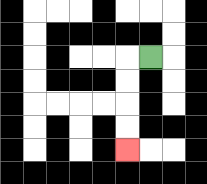{'start': '[6, 2]', 'end': '[5, 6]', 'path_directions': 'L,D,D,D,D', 'path_coordinates': '[[6, 2], [5, 2], [5, 3], [5, 4], [5, 5], [5, 6]]'}